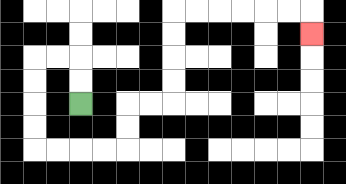{'start': '[3, 4]', 'end': '[13, 1]', 'path_directions': 'U,U,L,L,D,D,D,D,R,R,R,R,U,U,R,R,U,U,U,U,R,R,R,R,R,R,D', 'path_coordinates': '[[3, 4], [3, 3], [3, 2], [2, 2], [1, 2], [1, 3], [1, 4], [1, 5], [1, 6], [2, 6], [3, 6], [4, 6], [5, 6], [5, 5], [5, 4], [6, 4], [7, 4], [7, 3], [7, 2], [7, 1], [7, 0], [8, 0], [9, 0], [10, 0], [11, 0], [12, 0], [13, 0], [13, 1]]'}